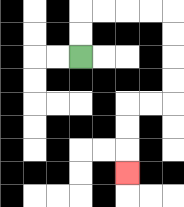{'start': '[3, 2]', 'end': '[5, 7]', 'path_directions': 'U,U,R,R,R,R,D,D,D,D,L,L,D,D,D', 'path_coordinates': '[[3, 2], [3, 1], [3, 0], [4, 0], [5, 0], [6, 0], [7, 0], [7, 1], [7, 2], [7, 3], [7, 4], [6, 4], [5, 4], [5, 5], [5, 6], [5, 7]]'}